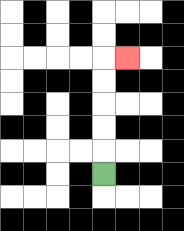{'start': '[4, 7]', 'end': '[5, 2]', 'path_directions': 'U,U,U,U,U,R', 'path_coordinates': '[[4, 7], [4, 6], [4, 5], [4, 4], [4, 3], [4, 2], [5, 2]]'}